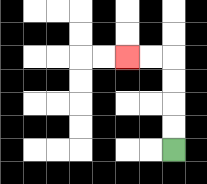{'start': '[7, 6]', 'end': '[5, 2]', 'path_directions': 'U,U,U,U,L,L', 'path_coordinates': '[[7, 6], [7, 5], [7, 4], [7, 3], [7, 2], [6, 2], [5, 2]]'}